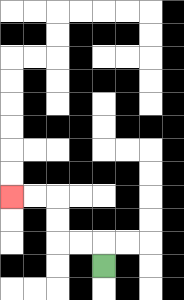{'start': '[4, 11]', 'end': '[0, 8]', 'path_directions': 'U,L,L,U,U,L,L', 'path_coordinates': '[[4, 11], [4, 10], [3, 10], [2, 10], [2, 9], [2, 8], [1, 8], [0, 8]]'}